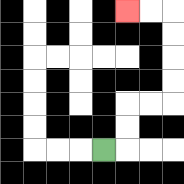{'start': '[4, 6]', 'end': '[5, 0]', 'path_directions': 'R,U,U,R,R,U,U,U,U,L,L', 'path_coordinates': '[[4, 6], [5, 6], [5, 5], [5, 4], [6, 4], [7, 4], [7, 3], [7, 2], [7, 1], [7, 0], [6, 0], [5, 0]]'}